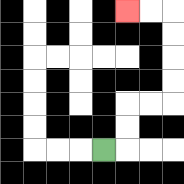{'start': '[4, 6]', 'end': '[5, 0]', 'path_directions': 'R,U,U,R,R,U,U,U,U,L,L', 'path_coordinates': '[[4, 6], [5, 6], [5, 5], [5, 4], [6, 4], [7, 4], [7, 3], [7, 2], [7, 1], [7, 0], [6, 0], [5, 0]]'}